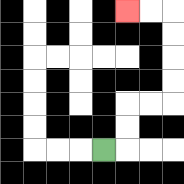{'start': '[4, 6]', 'end': '[5, 0]', 'path_directions': 'R,U,U,R,R,U,U,U,U,L,L', 'path_coordinates': '[[4, 6], [5, 6], [5, 5], [5, 4], [6, 4], [7, 4], [7, 3], [7, 2], [7, 1], [7, 0], [6, 0], [5, 0]]'}